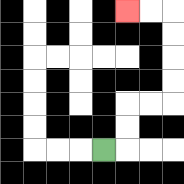{'start': '[4, 6]', 'end': '[5, 0]', 'path_directions': 'R,U,U,R,R,U,U,U,U,L,L', 'path_coordinates': '[[4, 6], [5, 6], [5, 5], [5, 4], [6, 4], [7, 4], [7, 3], [7, 2], [7, 1], [7, 0], [6, 0], [5, 0]]'}